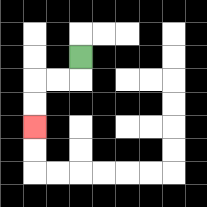{'start': '[3, 2]', 'end': '[1, 5]', 'path_directions': 'D,L,L,D,D', 'path_coordinates': '[[3, 2], [3, 3], [2, 3], [1, 3], [1, 4], [1, 5]]'}